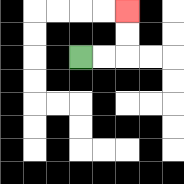{'start': '[3, 2]', 'end': '[5, 0]', 'path_directions': 'R,R,U,U', 'path_coordinates': '[[3, 2], [4, 2], [5, 2], [5, 1], [5, 0]]'}